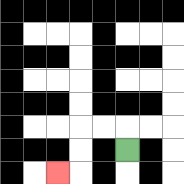{'start': '[5, 6]', 'end': '[2, 7]', 'path_directions': 'U,L,L,D,D,L', 'path_coordinates': '[[5, 6], [5, 5], [4, 5], [3, 5], [3, 6], [3, 7], [2, 7]]'}